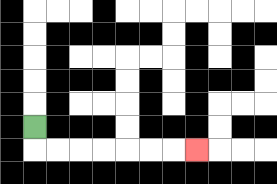{'start': '[1, 5]', 'end': '[8, 6]', 'path_directions': 'D,R,R,R,R,R,R,R', 'path_coordinates': '[[1, 5], [1, 6], [2, 6], [3, 6], [4, 6], [5, 6], [6, 6], [7, 6], [8, 6]]'}